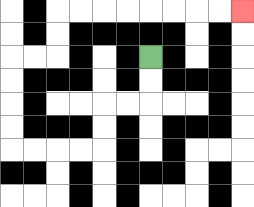{'start': '[6, 2]', 'end': '[10, 0]', 'path_directions': 'D,D,L,L,D,D,L,L,L,L,U,U,U,U,R,R,U,U,R,R,R,R,R,R,R,R', 'path_coordinates': '[[6, 2], [6, 3], [6, 4], [5, 4], [4, 4], [4, 5], [4, 6], [3, 6], [2, 6], [1, 6], [0, 6], [0, 5], [0, 4], [0, 3], [0, 2], [1, 2], [2, 2], [2, 1], [2, 0], [3, 0], [4, 0], [5, 0], [6, 0], [7, 0], [8, 0], [9, 0], [10, 0]]'}